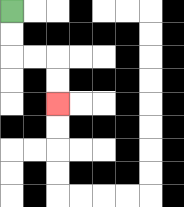{'start': '[0, 0]', 'end': '[2, 4]', 'path_directions': 'D,D,R,R,D,D', 'path_coordinates': '[[0, 0], [0, 1], [0, 2], [1, 2], [2, 2], [2, 3], [2, 4]]'}